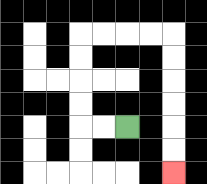{'start': '[5, 5]', 'end': '[7, 7]', 'path_directions': 'L,L,U,U,U,U,R,R,R,R,D,D,D,D,D,D', 'path_coordinates': '[[5, 5], [4, 5], [3, 5], [3, 4], [3, 3], [3, 2], [3, 1], [4, 1], [5, 1], [6, 1], [7, 1], [7, 2], [7, 3], [7, 4], [7, 5], [7, 6], [7, 7]]'}